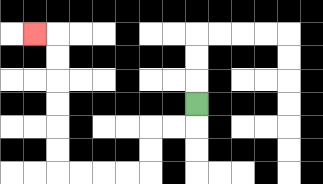{'start': '[8, 4]', 'end': '[1, 1]', 'path_directions': 'D,L,L,D,D,L,L,L,L,U,U,U,U,U,U,L', 'path_coordinates': '[[8, 4], [8, 5], [7, 5], [6, 5], [6, 6], [6, 7], [5, 7], [4, 7], [3, 7], [2, 7], [2, 6], [2, 5], [2, 4], [2, 3], [2, 2], [2, 1], [1, 1]]'}